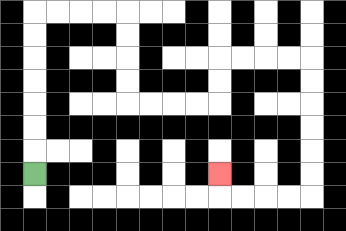{'start': '[1, 7]', 'end': '[9, 7]', 'path_directions': 'U,U,U,U,U,U,U,R,R,R,R,D,D,D,D,R,R,R,R,U,U,R,R,R,R,D,D,D,D,D,D,L,L,L,L,U', 'path_coordinates': '[[1, 7], [1, 6], [1, 5], [1, 4], [1, 3], [1, 2], [1, 1], [1, 0], [2, 0], [3, 0], [4, 0], [5, 0], [5, 1], [5, 2], [5, 3], [5, 4], [6, 4], [7, 4], [8, 4], [9, 4], [9, 3], [9, 2], [10, 2], [11, 2], [12, 2], [13, 2], [13, 3], [13, 4], [13, 5], [13, 6], [13, 7], [13, 8], [12, 8], [11, 8], [10, 8], [9, 8], [9, 7]]'}